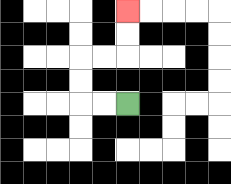{'start': '[5, 4]', 'end': '[5, 0]', 'path_directions': 'L,L,U,U,R,R,U,U', 'path_coordinates': '[[5, 4], [4, 4], [3, 4], [3, 3], [3, 2], [4, 2], [5, 2], [5, 1], [5, 0]]'}